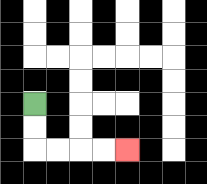{'start': '[1, 4]', 'end': '[5, 6]', 'path_directions': 'D,D,R,R,R,R', 'path_coordinates': '[[1, 4], [1, 5], [1, 6], [2, 6], [3, 6], [4, 6], [5, 6]]'}